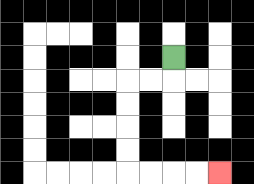{'start': '[7, 2]', 'end': '[9, 7]', 'path_directions': 'D,L,L,D,D,D,D,R,R,R,R', 'path_coordinates': '[[7, 2], [7, 3], [6, 3], [5, 3], [5, 4], [5, 5], [5, 6], [5, 7], [6, 7], [7, 7], [8, 7], [9, 7]]'}